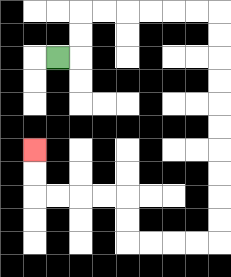{'start': '[2, 2]', 'end': '[1, 6]', 'path_directions': 'R,U,U,R,R,R,R,R,R,D,D,D,D,D,D,D,D,D,D,L,L,L,L,U,U,L,L,L,L,U,U', 'path_coordinates': '[[2, 2], [3, 2], [3, 1], [3, 0], [4, 0], [5, 0], [6, 0], [7, 0], [8, 0], [9, 0], [9, 1], [9, 2], [9, 3], [9, 4], [9, 5], [9, 6], [9, 7], [9, 8], [9, 9], [9, 10], [8, 10], [7, 10], [6, 10], [5, 10], [5, 9], [5, 8], [4, 8], [3, 8], [2, 8], [1, 8], [1, 7], [1, 6]]'}